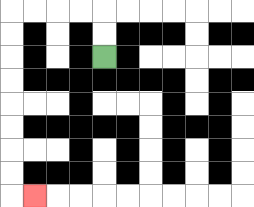{'start': '[4, 2]', 'end': '[1, 8]', 'path_directions': 'U,U,L,L,L,L,D,D,D,D,D,D,D,D,R', 'path_coordinates': '[[4, 2], [4, 1], [4, 0], [3, 0], [2, 0], [1, 0], [0, 0], [0, 1], [0, 2], [0, 3], [0, 4], [0, 5], [0, 6], [0, 7], [0, 8], [1, 8]]'}